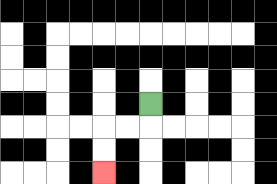{'start': '[6, 4]', 'end': '[4, 7]', 'path_directions': 'D,L,L,D,D', 'path_coordinates': '[[6, 4], [6, 5], [5, 5], [4, 5], [4, 6], [4, 7]]'}